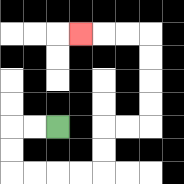{'start': '[2, 5]', 'end': '[3, 1]', 'path_directions': 'L,L,D,D,R,R,R,R,U,U,R,R,U,U,U,U,L,L,L', 'path_coordinates': '[[2, 5], [1, 5], [0, 5], [0, 6], [0, 7], [1, 7], [2, 7], [3, 7], [4, 7], [4, 6], [4, 5], [5, 5], [6, 5], [6, 4], [6, 3], [6, 2], [6, 1], [5, 1], [4, 1], [3, 1]]'}